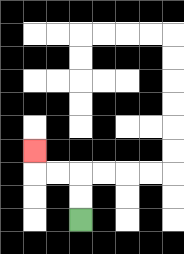{'start': '[3, 9]', 'end': '[1, 6]', 'path_directions': 'U,U,L,L,U', 'path_coordinates': '[[3, 9], [3, 8], [3, 7], [2, 7], [1, 7], [1, 6]]'}